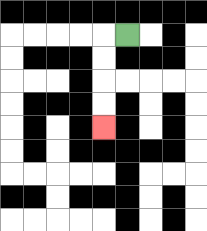{'start': '[5, 1]', 'end': '[4, 5]', 'path_directions': 'L,D,D,D,D', 'path_coordinates': '[[5, 1], [4, 1], [4, 2], [4, 3], [4, 4], [4, 5]]'}